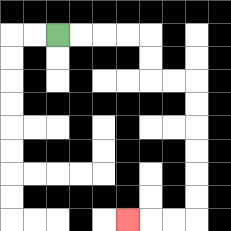{'start': '[2, 1]', 'end': '[5, 9]', 'path_directions': 'R,R,R,R,D,D,R,R,D,D,D,D,D,D,L,L,L', 'path_coordinates': '[[2, 1], [3, 1], [4, 1], [5, 1], [6, 1], [6, 2], [6, 3], [7, 3], [8, 3], [8, 4], [8, 5], [8, 6], [8, 7], [8, 8], [8, 9], [7, 9], [6, 9], [5, 9]]'}